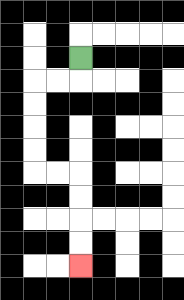{'start': '[3, 2]', 'end': '[3, 11]', 'path_directions': 'D,L,L,D,D,D,D,R,R,D,D,D,D', 'path_coordinates': '[[3, 2], [3, 3], [2, 3], [1, 3], [1, 4], [1, 5], [1, 6], [1, 7], [2, 7], [3, 7], [3, 8], [3, 9], [3, 10], [3, 11]]'}